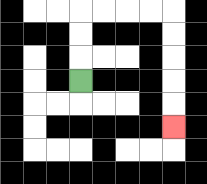{'start': '[3, 3]', 'end': '[7, 5]', 'path_directions': 'U,U,U,R,R,R,R,D,D,D,D,D', 'path_coordinates': '[[3, 3], [3, 2], [3, 1], [3, 0], [4, 0], [5, 0], [6, 0], [7, 0], [7, 1], [7, 2], [7, 3], [7, 4], [7, 5]]'}